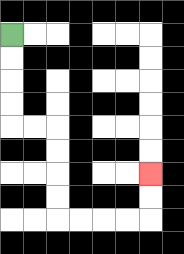{'start': '[0, 1]', 'end': '[6, 7]', 'path_directions': 'D,D,D,D,R,R,D,D,D,D,R,R,R,R,U,U', 'path_coordinates': '[[0, 1], [0, 2], [0, 3], [0, 4], [0, 5], [1, 5], [2, 5], [2, 6], [2, 7], [2, 8], [2, 9], [3, 9], [4, 9], [5, 9], [6, 9], [6, 8], [6, 7]]'}